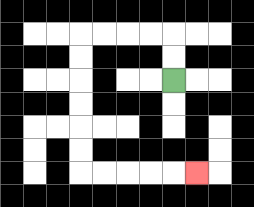{'start': '[7, 3]', 'end': '[8, 7]', 'path_directions': 'U,U,L,L,L,L,D,D,D,D,D,D,R,R,R,R,R', 'path_coordinates': '[[7, 3], [7, 2], [7, 1], [6, 1], [5, 1], [4, 1], [3, 1], [3, 2], [3, 3], [3, 4], [3, 5], [3, 6], [3, 7], [4, 7], [5, 7], [6, 7], [7, 7], [8, 7]]'}